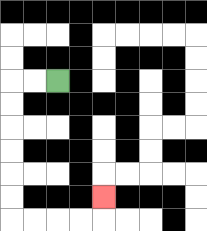{'start': '[2, 3]', 'end': '[4, 8]', 'path_directions': 'L,L,D,D,D,D,D,D,R,R,R,R,U', 'path_coordinates': '[[2, 3], [1, 3], [0, 3], [0, 4], [0, 5], [0, 6], [0, 7], [0, 8], [0, 9], [1, 9], [2, 9], [3, 9], [4, 9], [4, 8]]'}